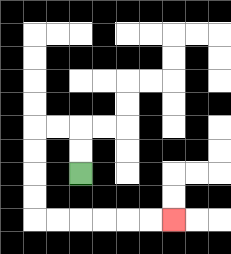{'start': '[3, 7]', 'end': '[7, 9]', 'path_directions': 'U,U,L,L,D,D,D,D,R,R,R,R,R,R', 'path_coordinates': '[[3, 7], [3, 6], [3, 5], [2, 5], [1, 5], [1, 6], [1, 7], [1, 8], [1, 9], [2, 9], [3, 9], [4, 9], [5, 9], [6, 9], [7, 9]]'}